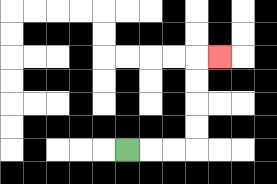{'start': '[5, 6]', 'end': '[9, 2]', 'path_directions': 'R,R,R,U,U,U,U,R', 'path_coordinates': '[[5, 6], [6, 6], [7, 6], [8, 6], [8, 5], [8, 4], [8, 3], [8, 2], [9, 2]]'}